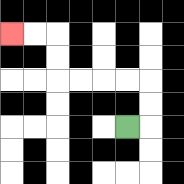{'start': '[5, 5]', 'end': '[0, 1]', 'path_directions': 'R,U,U,L,L,L,L,U,U,L,L', 'path_coordinates': '[[5, 5], [6, 5], [6, 4], [6, 3], [5, 3], [4, 3], [3, 3], [2, 3], [2, 2], [2, 1], [1, 1], [0, 1]]'}